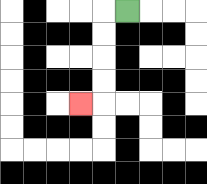{'start': '[5, 0]', 'end': '[3, 4]', 'path_directions': 'L,D,D,D,D,L', 'path_coordinates': '[[5, 0], [4, 0], [4, 1], [4, 2], [4, 3], [4, 4], [3, 4]]'}